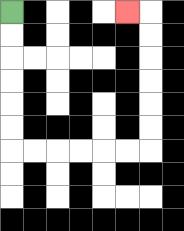{'start': '[0, 0]', 'end': '[5, 0]', 'path_directions': 'D,D,D,D,D,D,R,R,R,R,R,R,U,U,U,U,U,U,L', 'path_coordinates': '[[0, 0], [0, 1], [0, 2], [0, 3], [0, 4], [0, 5], [0, 6], [1, 6], [2, 6], [3, 6], [4, 6], [5, 6], [6, 6], [6, 5], [6, 4], [6, 3], [6, 2], [6, 1], [6, 0], [5, 0]]'}